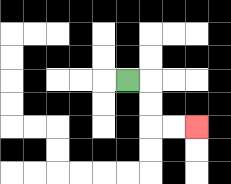{'start': '[5, 3]', 'end': '[8, 5]', 'path_directions': 'R,D,D,R,R', 'path_coordinates': '[[5, 3], [6, 3], [6, 4], [6, 5], [7, 5], [8, 5]]'}